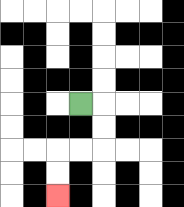{'start': '[3, 4]', 'end': '[2, 8]', 'path_directions': 'R,D,D,L,L,D,D', 'path_coordinates': '[[3, 4], [4, 4], [4, 5], [4, 6], [3, 6], [2, 6], [2, 7], [2, 8]]'}